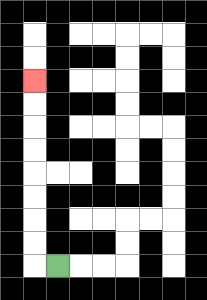{'start': '[2, 11]', 'end': '[1, 3]', 'path_directions': 'L,U,U,U,U,U,U,U,U', 'path_coordinates': '[[2, 11], [1, 11], [1, 10], [1, 9], [1, 8], [1, 7], [1, 6], [1, 5], [1, 4], [1, 3]]'}